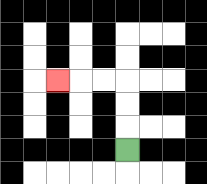{'start': '[5, 6]', 'end': '[2, 3]', 'path_directions': 'U,U,U,L,L,L', 'path_coordinates': '[[5, 6], [5, 5], [5, 4], [5, 3], [4, 3], [3, 3], [2, 3]]'}